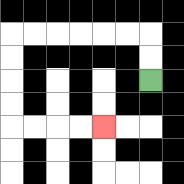{'start': '[6, 3]', 'end': '[4, 5]', 'path_directions': 'U,U,L,L,L,L,L,L,D,D,D,D,R,R,R,R', 'path_coordinates': '[[6, 3], [6, 2], [6, 1], [5, 1], [4, 1], [3, 1], [2, 1], [1, 1], [0, 1], [0, 2], [0, 3], [0, 4], [0, 5], [1, 5], [2, 5], [3, 5], [4, 5]]'}